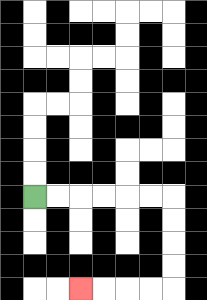{'start': '[1, 8]', 'end': '[3, 12]', 'path_directions': 'R,R,R,R,R,R,D,D,D,D,L,L,L,L', 'path_coordinates': '[[1, 8], [2, 8], [3, 8], [4, 8], [5, 8], [6, 8], [7, 8], [7, 9], [7, 10], [7, 11], [7, 12], [6, 12], [5, 12], [4, 12], [3, 12]]'}